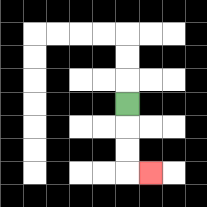{'start': '[5, 4]', 'end': '[6, 7]', 'path_directions': 'D,D,D,R', 'path_coordinates': '[[5, 4], [5, 5], [5, 6], [5, 7], [6, 7]]'}